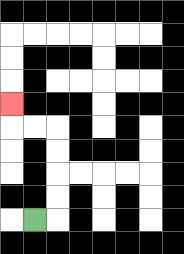{'start': '[1, 9]', 'end': '[0, 4]', 'path_directions': 'R,U,U,U,U,L,L,U', 'path_coordinates': '[[1, 9], [2, 9], [2, 8], [2, 7], [2, 6], [2, 5], [1, 5], [0, 5], [0, 4]]'}